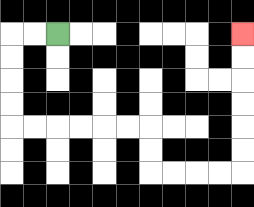{'start': '[2, 1]', 'end': '[10, 1]', 'path_directions': 'L,L,D,D,D,D,R,R,R,R,R,R,D,D,R,R,R,R,U,U,U,U,U,U', 'path_coordinates': '[[2, 1], [1, 1], [0, 1], [0, 2], [0, 3], [0, 4], [0, 5], [1, 5], [2, 5], [3, 5], [4, 5], [5, 5], [6, 5], [6, 6], [6, 7], [7, 7], [8, 7], [9, 7], [10, 7], [10, 6], [10, 5], [10, 4], [10, 3], [10, 2], [10, 1]]'}